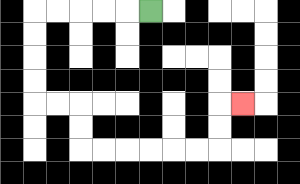{'start': '[6, 0]', 'end': '[10, 4]', 'path_directions': 'L,L,L,L,L,D,D,D,D,R,R,D,D,R,R,R,R,R,R,U,U,R', 'path_coordinates': '[[6, 0], [5, 0], [4, 0], [3, 0], [2, 0], [1, 0], [1, 1], [1, 2], [1, 3], [1, 4], [2, 4], [3, 4], [3, 5], [3, 6], [4, 6], [5, 6], [6, 6], [7, 6], [8, 6], [9, 6], [9, 5], [9, 4], [10, 4]]'}